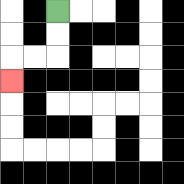{'start': '[2, 0]', 'end': '[0, 3]', 'path_directions': 'D,D,L,L,D', 'path_coordinates': '[[2, 0], [2, 1], [2, 2], [1, 2], [0, 2], [0, 3]]'}